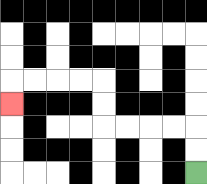{'start': '[8, 7]', 'end': '[0, 4]', 'path_directions': 'U,U,L,L,L,L,U,U,L,L,L,L,D', 'path_coordinates': '[[8, 7], [8, 6], [8, 5], [7, 5], [6, 5], [5, 5], [4, 5], [4, 4], [4, 3], [3, 3], [2, 3], [1, 3], [0, 3], [0, 4]]'}